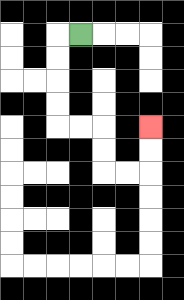{'start': '[3, 1]', 'end': '[6, 5]', 'path_directions': 'L,D,D,D,D,R,R,D,D,R,R,U,U', 'path_coordinates': '[[3, 1], [2, 1], [2, 2], [2, 3], [2, 4], [2, 5], [3, 5], [4, 5], [4, 6], [4, 7], [5, 7], [6, 7], [6, 6], [6, 5]]'}